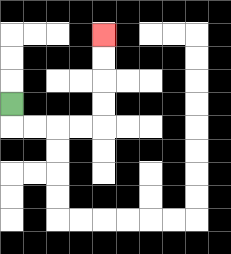{'start': '[0, 4]', 'end': '[4, 1]', 'path_directions': 'D,R,R,R,R,U,U,U,U', 'path_coordinates': '[[0, 4], [0, 5], [1, 5], [2, 5], [3, 5], [4, 5], [4, 4], [4, 3], [4, 2], [4, 1]]'}